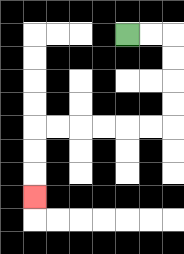{'start': '[5, 1]', 'end': '[1, 8]', 'path_directions': 'R,R,D,D,D,D,L,L,L,L,L,L,D,D,D', 'path_coordinates': '[[5, 1], [6, 1], [7, 1], [7, 2], [7, 3], [7, 4], [7, 5], [6, 5], [5, 5], [4, 5], [3, 5], [2, 5], [1, 5], [1, 6], [1, 7], [1, 8]]'}